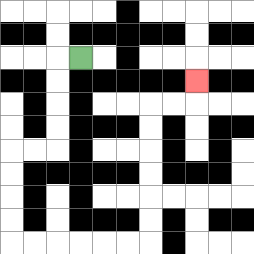{'start': '[3, 2]', 'end': '[8, 3]', 'path_directions': 'L,D,D,D,D,L,L,D,D,D,D,R,R,R,R,R,R,U,U,U,U,U,U,R,R,U', 'path_coordinates': '[[3, 2], [2, 2], [2, 3], [2, 4], [2, 5], [2, 6], [1, 6], [0, 6], [0, 7], [0, 8], [0, 9], [0, 10], [1, 10], [2, 10], [3, 10], [4, 10], [5, 10], [6, 10], [6, 9], [6, 8], [6, 7], [6, 6], [6, 5], [6, 4], [7, 4], [8, 4], [8, 3]]'}